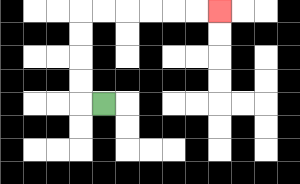{'start': '[4, 4]', 'end': '[9, 0]', 'path_directions': 'L,U,U,U,U,R,R,R,R,R,R', 'path_coordinates': '[[4, 4], [3, 4], [3, 3], [3, 2], [3, 1], [3, 0], [4, 0], [5, 0], [6, 0], [7, 0], [8, 0], [9, 0]]'}